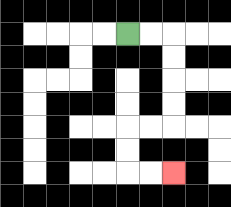{'start': '[5, 1]', 'end': '[7, 7]', 'path_directions': 'R,R,D,D,D,D,L,L,D,D,R,R', 'path_coordinates': '[[5, 1], [6, 1], [7, 1], [7, 2], [7, 3], [7, 4], [7, 5], [6, 5], [5, 5], [5, 6], [5, 7], [6, 7], [7, 7]]'}